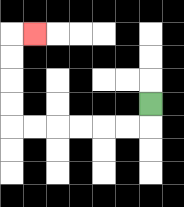{'start': '[6, 4]', 'end': '[1, 1]', 'path_directions': 'D,L,L,L,L,L,L,U,U,U,U,R', 'path_coordinates': '[[6, 4], [6, 5], [5, 5], [4, 5], [3, 5], [2, 5], [1, 5], [0, 5], [0, 4], [0, 3], [0, 2], [0, 1], [1, 1]]'}